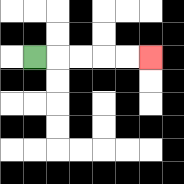{'start': '[1, 2]', 'end': '[6, 2]', 'path_directions': 'R,R,R,R,R', 'path_coordinates': '[[1, 2], [2, 2], [3, 2], [4, 2], [5, 2], [6, 2]]'}